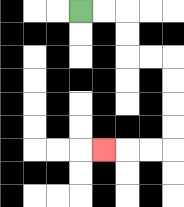{'start': '[3, 0]', 'end': '[4, 6]', 'path_directions': 'R,R,D,D,R,R,D,D,D,D,L,L,L', 'path_coordinates': '[[3, 0], [4, 0], [5, 0], [5, 1], [5, 2], [6, 2], [7, 2], [7, 3], [7, 4], [7, 5], [7, 6], [6, 6], [5, 6], [4, 6]]'}